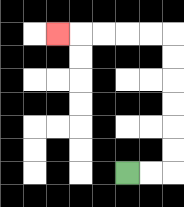{'start': '[5, 7]', 'end': '[2, 1]', 'path_directions': 'R,R,U,U,U,U,U,U,L,L,L,L,L', 'path_coordinates': '[[5, 7], [6, 7], [7, 7], [7, 6], [7, 5], [7, 4], [7, 3], [7, 2], [7, 1], [6, 1], [5, 1], [4, 1], [3, 1], [2, 1]]'}